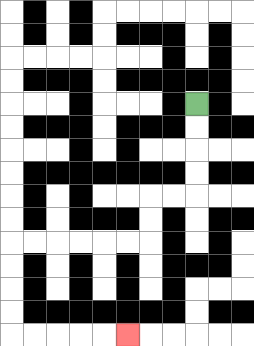{'start': '[8, 4]', 'end': '[5, 14]', 'path_directions': 'D,D,D,D,L,L,D,D,L,L,L,L,L,L,D,D,D,D,R,R,R,R,R', 'path_coordinates': '[[8, 4], [8, 5], [8, 6], [8, 7], [8, 8], [7, 8], [6, 8], [6, 9], [6, 10], [5, 10], [4, 10], [3, 10], [2, 10], [1, 10], [0, 10], [0, 11], [0, 12], [0, 13], [0, 14], [1, 14], [2, 14], [3, 14], [4, 14], [5, 14]]'}